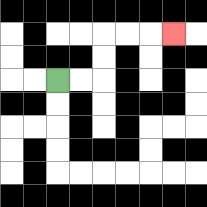{'start': '[2, 3]', 'end': '[7, 1]', 'path_directions': 'R,R,U,U,R,R,R', 'path_coordinates': '[[2, 3], [3, 3], [4, 3], [4, 2], [4, 1], [5, 1], [6, 1], [7, 1]]'}